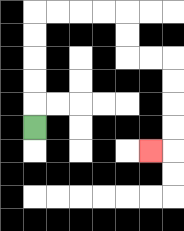{'start': '[1, 5]', 'end': '[6, 6]', 'path_directions': 'U,U,U,U,U,R,R,R,R,D,D,R,R,D,D,D,D,L', 'path_coordinates': '[[1, 5], [1, 4], [1, 3], [1, 2], [1, 1], [1, 0], [2, 0], [3, 0], [4, 0], [5, 0], [5, 1], [5, 2], [6, 2], [7, 2], [7, 3], [7, 4], [7, 5], [7, 6], [6, 6]]'}